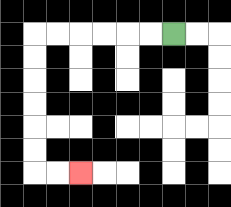{'start': '[7, 1]', 'end': '[3, 7]', 'path_directions': 'L,L,L,L,L,L,D,D,D,D,D,D,R,R', 'path_coordinates': '[[7, 1], [6, 1], [5, 1], [4, 1], [3, 1], [2, 1], [1, 1], [1, 2], [1, 3], [1, 4], [1, 5], [1, 6], [1, 7], [2, 7], [3, 7]]'}